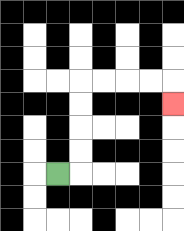{'start': '[2, 7]', 'end': '[7, 4]', 'path_directions': 'R,U,U,U,U,R,R,R,R,D', 'path_coordinates': '[[2, 7], [3, 7], [3, 6], [3, 5], [3, 4], [3, 3], [4, 3], [5, 3], [6, 3], [7, 3], [7, 4]]'}